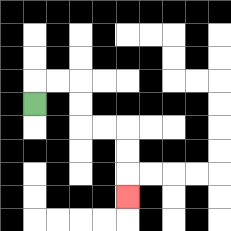{'start': '[1, 4]', 'end': '[5, 8]', 'path_directions': 'U,R,R,D,D,R,R,D,D,D', 'path_coordinates': '[[1, 4], [1, 3], [2, 3], [3, 3], [3, 4], [3, 5], [4, 5], [5, 5], [5, 6], [5, 7], [5, 8]]'}